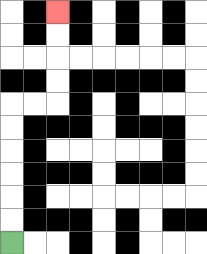{'start': '[0, 10]', 'end': '[2, 0]', 'path_directions': 'U,U,U,U,U,U,R,R,U,U,U,U', 'path_coordinates': '[[0, 10], [0, 9], [0, 8], [0, 7], [0, 6], [0, 5], [0, 4], [1, 4], [2, 4], [2, 3], [2, 2], [2, 1], [2, 0]]'}